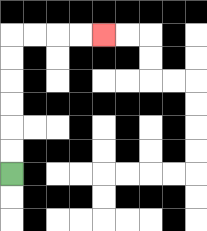{'start': '[0, 7]', 'end': '[4, 1]', 'path_directions': 'U,U,U,U,U,U,R,R,R,R', 'path_coordinates': '[[0, 7], [0, 6], [0, 5], [0, 4], [0, 3], [0, 2], [0, 1], [1, 1], [2, 1], [3, 1], [4, 1]]'}